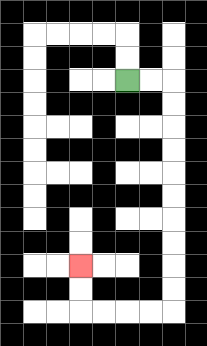{'start': '[5, 3]', 'end': '[3, 11]', 'path_directions': 'R,R,D,D,D,D,D,D,D,D,D,D,L,L,L,L,U,U', 'path_coordinates': '[[5, 3], [6, 3], [7, 3], [7, 4], [7, 5], [7, 6], [7, 7], [7, 8], [7, 9], [7, 10], [7, 11], [7, 12], [7, 13], [6, 13], [5, 13], [4, 13], [3, 13], [3, 12], [3, 11]]'}